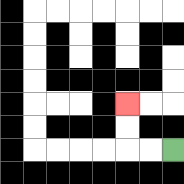{'start': '[7, 6]', 'end': '[5, 4]', 'path_directions': 'L,L,U,U', 'path_coordinates': '[[7, 6], [6, 6], [5, 6], [5, 5], [5, 4]]'}